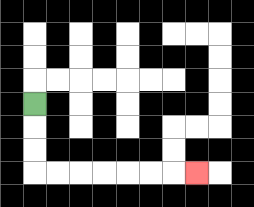{'start': '[1, 4]', 'end': '[8, 7]', 'path_directions': 'D,D,D,R,R,R,R,R,R,R', 'path_coordinates': '[[1, 4], [1, 5], [1, 6], [1, 7], [2, 7], [3, 7], [4, 7], [5, 7], [6, 7], [7, 7], [8, 7]]'}